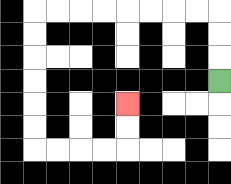{'start': '[9, 3]', 'end': '[5, 4]', 'path_directions': 'U,U,U,L,L,L,L,L,L,L,L,D,D,D,D,D,D,R,R,R,R,U,U', 'path_coordinates': '[[9, 3], [9, 2], [9, 1], [9, 0], [8, 0], [7, 0], [6, 0], [5, 0], [4, 0], [3, 0], [2, 0], [1, 0], [1, 1], [1, 2], [1, 3], [1, 4], [1, 5], [1, 6], [2, 6], [3, 6], [4, 6], [5, 6], [5, 5], [5, 4]]'}